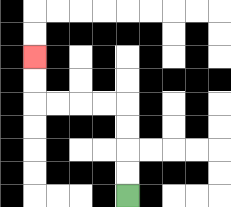{'start': '[5, 8]', 'end': '[1, 2]', 'path_directions': 'U,U,U,U,L,L,L,L,U,U', 'path_coordinates': '[[5, 8], [5, 7], [5, 6], [5, 5], [5, 4], [4, 4], [3, 4], [2, 4], [1, 4], [1, 3], [1, 2]]'}